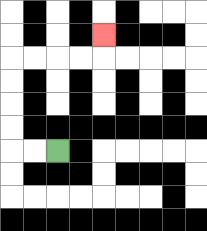{'start': '[2, 6]', 'end': '[4, 1]', 'path_directions': 'L,L,U,U,U,U,R,R,R,R,U', 'path_coordinates': '[[2, 6], [1, 6], [0, 6], [0, 5], [0, 4], [0, 3], [0, 2], [1, 2], [2, 2], [3, 2], [4, 2], [4, 1]]'}